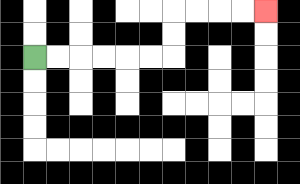{'start': '[1, 2]', 'end': '[11, 0]', 'path_directions': 'R,R,R,R,R,R,U,U,R,R,R,R', 'path_coordinates': '[[1, 2], [2, 2], [3, 2], [4, 2], [5, 2], [6, 2], [7, 2], [7, 1], [7, 0], [8, 0], [9, 0], [10, 0], [11, 0]]'}